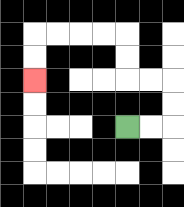{'start': '[5, 5]', 'end': '[1, 3]', 'path_directions': 'R,R,U,U,L,L,U,U,L,L,L,L,D,D', 'path_coordinates': '[[5, 5], [6, 5], [7, 5], [7, 4], [7, 3], [6, 3], [5, 3], [5, 2], [5, 1], [4, 1], [3, 1], [2, 1], [1, 1], [1, 2], [1, 3]]'}